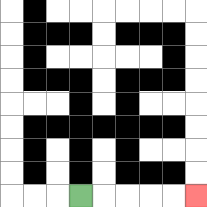{'start': '[3, 8]', 'end': '[8, 8]', 'path_directions': 'R,R,R,R,R', 'path_coordinates': '[[3, 8], [4, 8], [5, 8], [6, 8], [7, 8], [8, 8]]'}